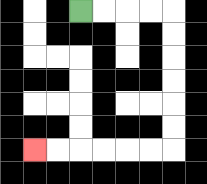{'start': '[3, 0]', 'end': '[1, 6]', 'path_directions': 'R,R,R,R,D,D,D,D,D,D,L,L,L,L,L,L', 'path_coordinates': '[[3, 0], [4, 0], [5, 0], [6, 0], [7, 0], [7, 1], [7, 2], [7, 3], [7, 4], [7, 5], [7, 6], [6, 6], [5, 6], [4, 6], [3, 6], [2, 6], [1, 6]]'}